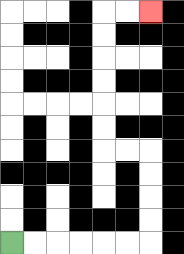{'start': '[0, 10]', 'end': '[6, 0]', 'path_directions': 'R,R,R,R,R,R,U,U,U,U,L,L,U,U,U,U,U,U,R,R', 'path_coordinates': '[[0, 10], [1, 10], [2, 10], [3, 10], [4, 10], [5, 10], [6, 10], [6, 9], [6, 8], [6, 7], [6, 6], [5, 6], [4, 6], [4, 5], [4, 4], [4, 3], [4, 2], [4, 1], [4, 0], [5, 0], [6, 0]]'}